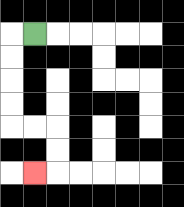{'start': '[1, 1]', 'end': '[1, 7]', 'path_directions': 'L,D,D,D,D,R,R,D,D,L', 'path_coordinates': '[[1, 1], [0, 1], [0, 2], [0, 3], [0, 4], [0, 5], [1, 5], [2, 5], [2, 6], [2, 7], [1, 7]]'}